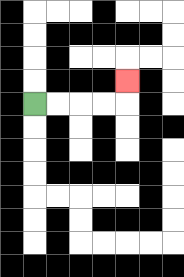{'start': '[1, 4]', 'end': '[5, 3]', 'path_directions': 'R,R,R,R,U', 'path_coordinates': '[[1, 4], [2, 4], [3, 4], [4, 4], [5, 4], [5, 3]]'}